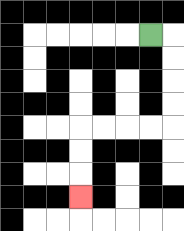{'start': '[6, 1]', 'end': '[3, 8]', 'path_directions': 'R,D,D,D,D,L,L,L,L,D,D,D', 'path_coordinates': '[[6, 1], [7, 1], [7, 2], [7, 3], [7, 4], [7, 5], [6, 5], [5, 5], [4, 5], [3, 5], [3, 6], [3, 7], [3, 8]]'}